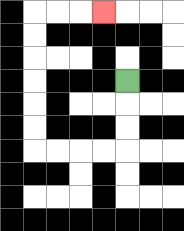{'start': '[5, 3]', 'end': '[4, 0]', 'path_directions': 'D,D,D,L,L,L,L,U,U,U,U,U,U,R,R,R', 'path_coordinates': '[[5, 3], [5, 4], [5, 5], [5, 6], [4, 6], [3, 6], [2, 6], [1, 6], [1, 5], [1, 4], [1, 3], [1, 2], [1, 1], [1, 0], [2, 0], [3, 0], [4, 0]]'}